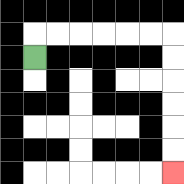{'start': '[1, 2]', 'end': '[7, 7]', 'path_directions': 'U,R,R,R,R,R,R,D,D,D,D,D,D', 'path_coordinates': '[[1, 2], [1, 1], [2, 1], [3, 1], [4, 1], [5, 1], [6, 1], [7, 1], [7, 2], [7, 3], [7, 4], [7, 5], [7, 6], [7, 7]]'}